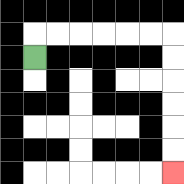{'start': '[1, 2]', 'end': '[7, 7]', 'path_directions': 'U,R,R,R,R,R,R,D,D,D,D,D,D', 'path_coordinates': '[[1, 2], [1, 1], [2, 1], [3, 1], [4, 1], [5, 1], [6, 1], [7, 1], [7, 2], [7, 3], [7, 4], [7, 5], [7, 6], [7, 7]]'}